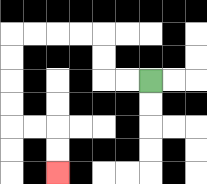{'start': '[6, 3]', 'end': '[2, 7]', 'path_directions': 'L,L,U,U,L,L,L,L,D,D,D,D,R,R,D,D', 'path_coordinates': '[[6, 3], [5, 3], [4, 3], [4, 2], [4, 1], [3, 1], [2, 1], [1, 1], [0, 1], [0, 2], [0, 3], [0, 4], [0, 5], [1, 5], [2, 5], [2, 6], [2, 7]]'}